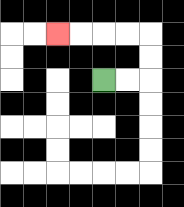{'start': '[4, 3]', 'end': '[2, 1]', 'path_directions': 'R,R,U,U,L,L,L,L', 'path_coordinates': '[[4, 3], [5, 3], [6, 3], [6, 2], [6, 1], [5, 1], [4, 1], [3, 1], [2, 1]]'}